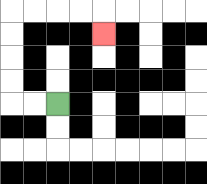{'start': '[2, 4]', 'end': '[4, 1]', 'path_directions': 'L,L,U,U,U,U,R,R,R,R,D', 'path_coordinates': '[[2, 4], [1, 4], [0, 4], [0, 3], [0, 2], [0, 1], [0, 0], [1, 0], [2, 0], [3, 0], [4, 0], [4, 1]]'}